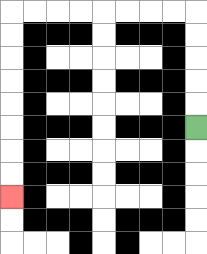{'start': '[8, 5]', 'end': '[0, 8]', 'path_directions': 'U,U,U,U,U,L,L,L,L,L,L,L,L,D,D,D,D,D,D,D,D', 'path_coordinates': '[[8, 5], [8, 4], [8, 3], [8, 2], [8, 1], [8, 0], [7, 0], [6, 0], [5, 0], [4, 0], [3, 0], [2, 0], [1, 0], [0, 0], [0, 1], [0, 2], [0, 3], [0, 4], [0, 5], [0, 6], [0, 7], [0, 8]]'}